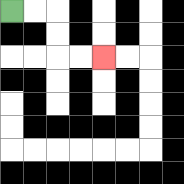{'start': '[0, 0]', 'end': '[4, 2]', 'path_directions': 'R,R,D,D,R,R', 'path_coordinates': '[[0, 0], [1, 0], [2, 0], [2, 1], [2, 2], [3, 2], [4, 2]]'}